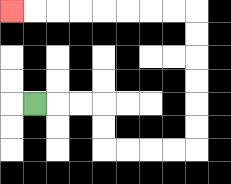{'start': '[1, 4]', 'end': '[0, 0]', 'path_directions': 'R,R,R,D,D,R,R,R,R,U,U,U,U,U,U,L,L,L,L,L,L,L,L', 'path_coordinates': '[[1, 4], [2, 4], [3, 4], [4, 4], [4, 5], [4, 6], [5, 6], [6, 6], [7, 6], [8, 6], [8, 5], [8, 4], [8, 3], [8, 2], [8, 1], [8, 0], [7, 0], [6, 0], [5, 0], [4, 0], [3, 0], [2, 0], [1, 0], [0, 0]]'}